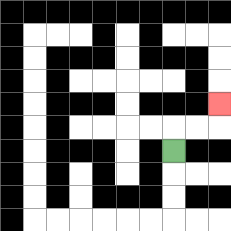{'start': '[7, 6]', 'end': '[9, 4]', 'path_directions': 'U,R,R,U', 'path_coordinates': '[[7, 6], [7, 5], [8, 5], [9, 5], [9, 4]]'}